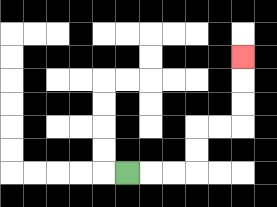{'start': '[5, 7]', 'end': '[10, 2]', 'path_directions': 'R,R,R,U,U,R,R,U,U,U', 'path_coordinates': '[[5, 7], [6, 7], [7, 7], [8, 7], [8, 6], [8, 5], [9, 5], [10, 5], [10, 4], [10, 3], [10, 2]]'}